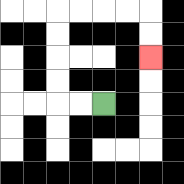{'start': '[4, 4]', 'end': '[6, 2]', 'path_directions': 'L,L,U,U,U,U,R,R,R,R,D,D', 'path_coordinates': '[[4, 4], [3, 4], [2, 4], [2, 3], [2, 2], [2, 1], [2, 0], [3, 0], [4, 0], [5, 0], [6, 0], [6, 1], [6, 2]]'}